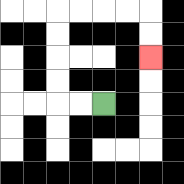{'start': '[4, 4]', 'end': '[6, 2]', 'path_directions': 'L,L,U,U,U,U,R,R,R,R,D,D', 'path_coordinates': '[[4, 4], [3, 4], [2, 4], [2, 3], [2, 2], [2, 1], [2, 0], [3, 0], [4, 0], [5, 0], [6, 0], [6, 1], [6, 2]]'}